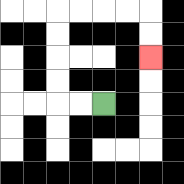{'start': '[4, 4]', 'end': '[6, 2]', 'path_directions': 'L,L,U,U,U,U,R,R,R,R,D,D', 'path_coordinates': '[[4, 4], [3, 4], [2, 4], [2, 3], [2, 2], [2, 1], [2, 0], [3, 0], [4, 0], [5, 0], [6, 0], [6, 1], [6, 2]]'}